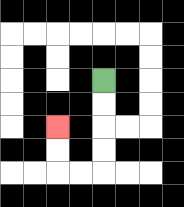{'start': '[4, 3]', 'end': '[2, 5]', 'path_directions': 'D,D,D,D,L,L,U,U', 'path_coordinates': '[[4, 3], [4, 4], [4, 5], [4, 6], [4, 7], [3, 7], [2, 7], [2, 6], [2, 5]]'}